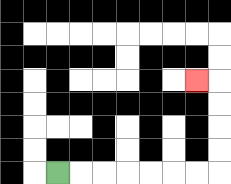{'start': '[2, 7]', 'end': '[8, 3]', 'path_directions': 'R,R,R,R,R,R,R,U,U,U,U,L', 'path_coordinates': '[[2, 7], [3, 7], [4, 7], [5, 7], [6, 7], [7, 7], [8, 7], [9, 7], [9, 6], [9, 5], [9, 4], [9, 3], [8, 3]]'}